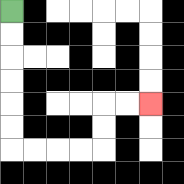{'start': '[0, 0]', 'end': '[6, 4]', 'path_directions': 'D,D,D,D,D,D,R,R,R,R,U,U,R,R', 'path_coordinates': '[[0, 0], [0, 1], [0, 2], [0, 3], [0, 4], [0, 5], [0, 6], [1, 6], [2, 6], [3, 6], [4, 6], [4, 5], [4, 4], [5, 4], [6, 4]]'}